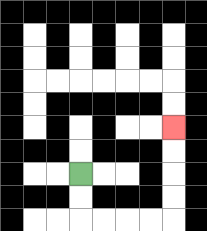{'start': '[3, 7]', 'end': '[7, 5]', 'path_directions': 'D,D,R,R,R,R,U,U,U,U', 'path_coordinates': '[[3, 7], [3, 8], [3, 9], [4, 9], [5, 9], [6, 9], [7, 9], [7, 8], [7, 7], [7, 6], [7, 5]]'}